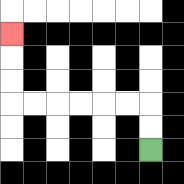{'start': '[6, 6]', 'end': '[0, 1]', 'path_directions': 'U,U,L,L,L,L,L,L,U,U,U', 'path_coordinates': '[[6, 6], [6, 5], [6, 4], [5, 4], [4, 4], [3, 4], [2, 4], [1, 4], [0, 4], [0, 3], [0, 2], [0, 1]]'}